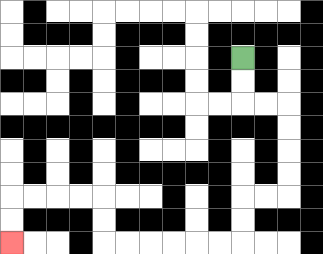{'start': '[10, 2]', 'end': '[0, 10]', 'path_directions': 'D,D,R,R,D,D,D,D,L,L,D,D,L,L,L,L,L,L,U,U,L,L,L,L,D,D', 'path_coordinates': '[[10, 2], [10, 3], [10, 4], [11, 4], [12, 4], [12, 5], [12, 6], [12, 7], [12, 8], [11, 8], [10, 8], [10, 9], [10, 10], [9, 10], [8, 10], [7, 10], [6, 10], [5, 10], [4, 10], [4, 9], [4, 8], [3, 8], [2, 8], [1, 8], [0, 8], [0, 9], [0, 10]]'}